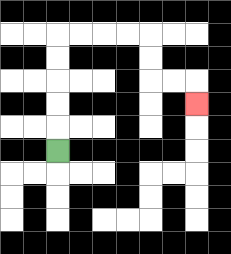{'start': '[2, 6]', 'end': '[8, 4]', 'path_directions': 'U,U,U,U,U,R,R,R,R,D,D,R,R,D', 'path_coordinates': '[[2, 6], [2, 5], [2, 4], [2, 3], [2, 2], [2, 1], [3, 1], [4, 1], [5, 1], [6, 1], [6, 2], [6, 3], [7, 3], [8, 3], [8, 4]]'}